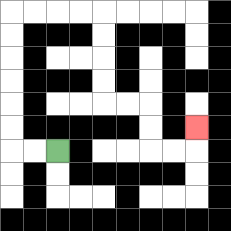{'start': '[2, 6]', 'end': '[8, 5]', 'path_directions': 'L,L,U,U,U,U,U,U,R,R,R,R,D,D,D,D,R,R,D,D,R,R,U', 'path_coordinates': '[[2, 6], [1, 6], [0, 6], [0, 5], [0, 4], [0, 3], [0, 2], [0, 1], [0, 0], [1, 0], [2, 0], [3, 0], [4, 0], [4, 1], [4, 2], [4, 3], [4, 4], [5, 4], [6, 4], [6, 5], [6, 6], [7, 6], [8, 6], [8, 5]]'}